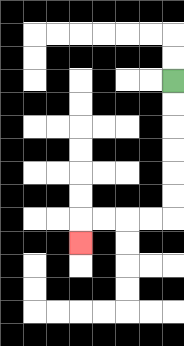{'start': '[7, 3]', 'end': '[3, 10]', 'path_directions': 'D,D,D,D,D,D,L,L,L,L,D', 'path_coordinates': '[[7, 3], [7, 4], [7, 5], [7, 6], [7, 7], [7, 8], [7, 9], [6, 9], [5, 9], [4, 9], [3, 9], [3, 10]]'}